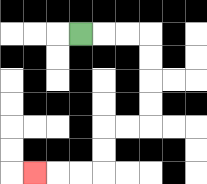{'start': '[3, 1]', 'end': '[1, 7]', 'path_directions': 'R,R,R,D,D,D,D,L,L,D,D,L,L,L', 'path_coordinates': '[[3, 1], [4, 1], [5, 1], [6, 1], [6, 2], [6, 3], [6, 4], [6, 5], [5, 5], [4, 5], [4, 6], [4, 7], [3, 7], [2, 7], [1, 7]]'}